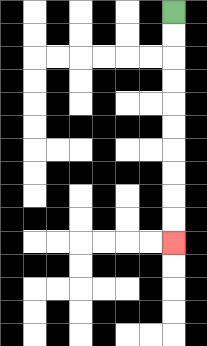{'start': '[7, 0]', 'end': '[7, 10]', 'path_directions': 'D,D,D,D,D,D,D,D,D,D', 'path_coordinates': '[[7, 0], [7, 1], [7, 2], [7, 3], [7, 4], [7, 5], [7, 6], [7, 7], [7, 8], [7, 9], [7, 10]]'}